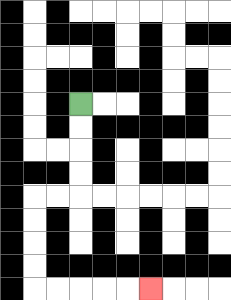{'start': '[3, 4]', 'end': '[6, 12]', 'path_directions': 'D,D,D,D,L,L,D,D,D,D,R,R,R,R,R', 'path_coordinates': '[[3, 4], [3, 5], [3, 6], [3, 7], [3, 8], [2, 8], [1, 8], [1, 9], [1, 10], [1, 11], [1, 12], [2, 12], [3, 12], [4, 12], [5, 12], [6, 12]]'}